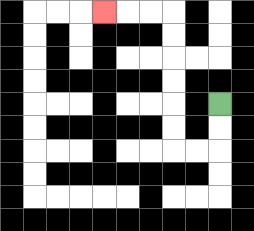{'start': '[9, 4]', 'end': '[4, 0]', 'path_directions': 'D,D,L,L,U,U,U,U,U,U,L,L,L', 'path_coordinates': '[[9, 4], [9, 5], [9, 6], [8, 6], [7, 6], [7, 5], [7, 4], [7, 3], [7, 2], [7, 1], [7, 0], [6, 0], [5, 0], [4, 0]]'}